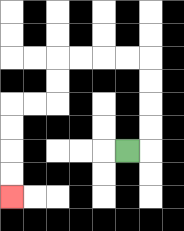{'start': '[5, 6]', 'end': '[0, 8]', 'path_directions': 'R,U,U,U,U,L,L,L,L,D,D,L,L,D,D,D,D', 'path_coordinates': '[[5, 6], [6, 6], [6, 5], [6, 4], [6, 3], [6, 2], [5, 2], [4, 2], [3, 2], [2, 2], [2, 3], [2, 4], [1, 4], [0, 4], [0, 5], [0, 6], [0, 7], [0, 8]]'}